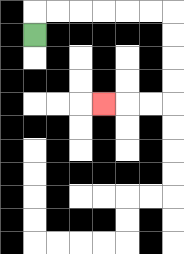{'start': '[1, 1]', 'end': '[4, 4]', 'path_directions': 'U,R,R,R,R,R,R,D,D,D,D,L,L,L', 'path_coordinates': '[[1, 1], [1, 0], [2, 0], [3, 0], [4, 0], [5, 0], [6, 0], [7, 0], [7, 1], [7, 2], [7, 3], [7, 4], [6, 4], [5, 4], [4, 4]]'}